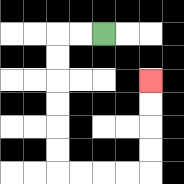{'start': '[4, 1]', 'end': '[6, 3]', 'path_directions': 'L,L,D,D,D,D,D,D,R,R,R,R,U,U,U,U', 'path_coordinates': '[[4, 1], [3, 1], [2, 1], [2, 2], [2, 3], [2, 4], [2, 5], [2, 6], [2, 7], [3, 7], [4, 7], [5, 7], [6, 7], [6, 6], [6, 5], [6, 4], [6, 3]]'}